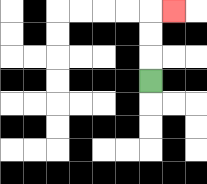{'start': '[6, 3]', 'end': '[7, 0]', 'path_directions': 'U,U,U,R', 'path_coordinates': '[[6, 3], [6, 2], [6, 1], [6, 0], [7, 0]]'}